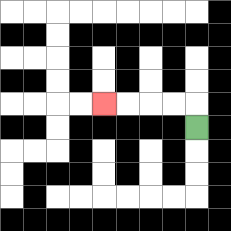{'start': '[8, 5]', 'end': '[4, 4]', 'path_directions': 'U,L,L,L,L', 'path_coordinates': '[[8, 5], [8, 4], [7, 4], [6, 4], [5, 4], [4, 4]]'}